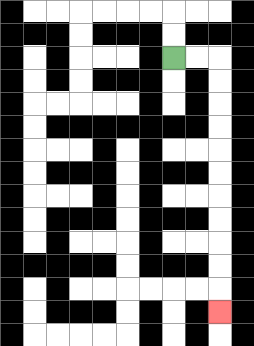{'start': '[7, 2]', 'end': '[9, 13]', 'path_directions': 'R,R,D,D,D,D,D,D,D,D,D,D,D', 'path_coordinates': '[[7, 2], [8, 2], [9, 2], [9, 3], [9, 4], [9, 5], [9, 6], [9, 7], [9, 8], [9, 9], [9, 10], [9, 11], [9, 12], [9, 13]]'}